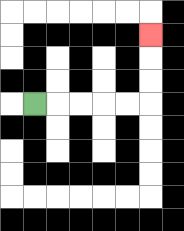{'start': '[1, 4]', 'end': '[6, 1]', 'path_directions': 'R,R,R,R,R,U,U,U', 'path_coordinates': '[[1, 4], [2, 4], [3, 4], [4, 4], [5, 4], [6, 4], [6, 3], [6, 2], [6, 1]]'}